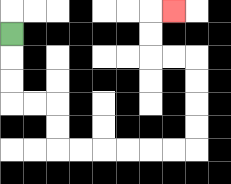{'start': '[0, 1]', 'end': '[7, 0]', 'path_directions': 'D,D,D,R,R,D,D,R,R,R,R,R,R,U,U,U,U,L,L,U,U,R', 'path_coordinates': '[[0, 1], [0, 2], [0, 3], [0, 4], [1, 4], [2, 4], [2, 5], [2, 6], [3, 6], [4, 6], [5, 6], [6, 6], [7, 6], [8, 6], [8, 5], [8, 4], [8, 3], [8, 2], [7, 2], [6, 2], [6, 1], [6, 0], [7, 0]]'}